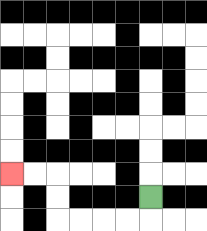{'start': '[6, 8]', 'end': '[0, 7]', 'path_directions': 'D,L,L,L,L,U,U,L,L', 'path_coordinates': '[[6, 8], [6, 9], [5, 9], [4, 9], [3, 9], [2, 9], [2, 8], [2, 7], [1, 7], [0, 7]]'}